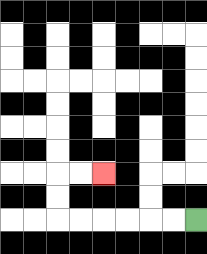{'start': '[8, 9]', 'end': '[4, 7]', 'path_directions': 'L,L,L,L,L,L,U,U,R,R', 'path_coordinates': '[[8, 9], [7, 9], [6, 9], [5, 9], [4, 9], [3, 9], [2, 9], [2, 8], [2, 7], [3, 7], [4, 7]]'}